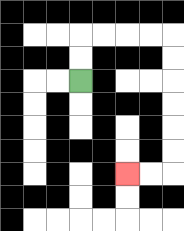{'start': '[3, 3]', 'end': '[5, 7]', 'path_directions': 'U,U,R,R,R,R,D,D,D,D,D,D,L,L', 'path_coordinates': '[[3, 3], [3, 2], [3, 1], [4, 1], [5, 1], [6, 1], [7, 1], [7, 2], [7, 3], [7, 4], [7, 5], [7, 6], [7, 7], [6, 7], [5, 7]]'}